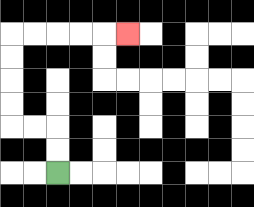{'start': '[2, 7]', 'end': '[5, 1]', 'path_directions': 'U,U,L,L,U,U,U,U,R,R,R,R,R', 'path_coordinates': '[[2, 7], [2, 6], [2, 5], [1, 5], [0, 5], [0, 4], [0, 3], [0, 2], [0, 1], [1, 1], [2, 1], [3, 1], [4, 1], [5, 1]]'}